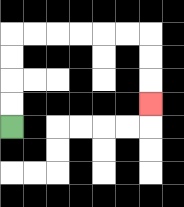{'start': '[0, 5]', 'end': '[6, 4]', 'path_directions': 'U,U,U,U,R,R,R,R,R,R,D,D,D', 'path_coordinates': '[[0, 5], [0, 4], [0, 3], [0, 2], [0, 1], [1, 1], [2, 1], [3, 1], [4, 1], [5, 1], [6, 1], [6, 2], [6, 3], [6, 4]]'}